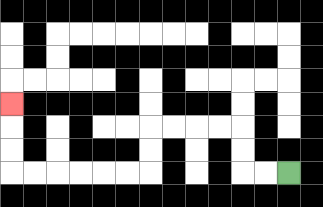{'start': '[12, 7]', 'end': '[0, 4]', 'path_directions': 'L,L,U,U,L,L,L,L,D,D,L,L,L,L,L,L,U,U,U', 'path_coordinates': '[[12, 7], [11, 7], [10, 7], [10, 6], [10, 5], [9, 5], [8, 5], [7, 5], [6, 5], [6, 6], [6, 7], [5, 7], [4, 7], [3, 7], [2, 7], [1, 7], [0, 7], [0, 6], [0, 5], [0, 4]]'}